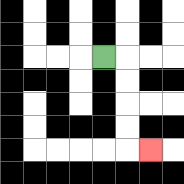{'start': '[4, 2]', 'end': '[6, 6]', 'path_directions': 'R,D,D,D,D,R', 'path_coordinates': '[[4, 2], [5, 2], [5, 3], [5, 4], [5, 5], [5, 6], [6, 6]]'}